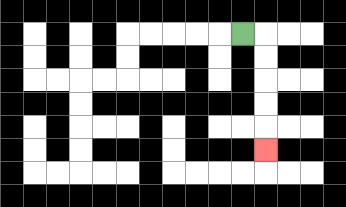{'start': '[10, 1]', 'end': '[11, 6]', 'path_directions': 'R,D,D,D,D,D', 'path_coordinates': '[[10, 1], [11, 1], [11, 2], [11, 3], [11, 4], [11, 5], [11, 6]]'}